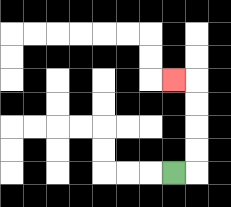{'start': '[7, 7]', 'end': '[7, 3]', 'path_directions': 'R,U,U,U,U,L', 'path_coordinates': '[[7, 7], [8, 7], [8, 6], [8, 5], [8, 4], [8, 3], [7, 3]]'}